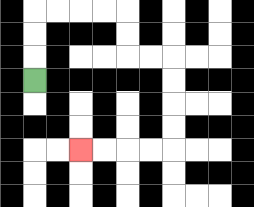{'start': '[1, 3]', 'end': '[3, 6]', 'path_directions': 'U,U,U,R,R,R,R,D,D,R,R,D,D,D,D,L,L,L,L', 'path_coordinates': '[[1, 3], [1, 2], [1, 1], [1, 0], [2, 0], [3, 0], [4, 0], [5, 0], [5, 1], [5, 2], [6, 2], [7, 2], [7, 3], [7, 4], [7, 5], [7, 6], [6, 6], [5, 6], [4, 6], [3, 6]]'}